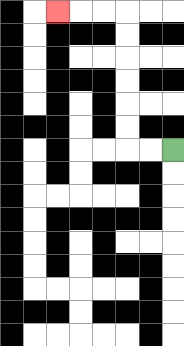{'start': '[7, 6]', 'end': '[2, 0]', 'path_directions': 'L,L,U,U,U,U,U,U,L,L,L', 'path_coordinates': '[[7, 6], [6, 6], [5, 6], [5, 5], [5, 4], [5, 3], [5, 2], [5, 1], [5, 0], [4, 0], [3, 0], [2, 0]]'}